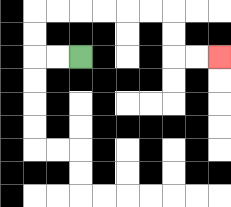{'start': '[3, 2]', 'end': '[9, 2]', 'path_directions': 'L,L,U,U,R,R,R,R,R,R,D,D,R,R', 'path_coordinates': '[[3, 2], [2, 2], [1, 2], [1, 1], [1, 0], [2, 0], [3, 0], [4, 0], [5, 0], [6, 0], [7, 0], [7, 1], [7, 2], [8, 2], [9, 2]]'}